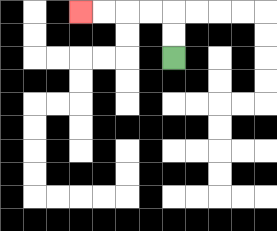{'start': '[7, 2]', 'end': '[3, 0]', 'path_directions': 'U,U,L,L,L,L', 'path_coordinates': '[[7, 2], [7, 1], [7, 0], [6, 0], [5, 0], [4, 0], [3, 0]]'}